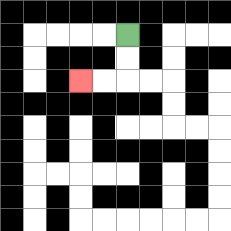{'start': '[5, 1]', 'end': '[3, 3]', 'path_directions': 'D,D,L,L', 'path_coordinates': '[[5, 1], [5, 2], [5, 3], [4, 3], [3, 3]]'}